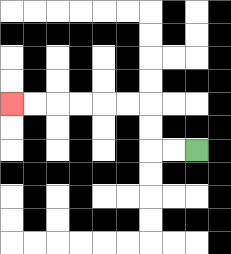{'start': '[8, 6]', 'end': '[0, 4]', 'path_directions': 'L,L,U,U,L,L,L,L,L,L', 'path_coordinates': '[[8, 6], [7, 6], [6, 6], [6, 5], [6, 4], [5, 4], [4, 4], [3, 4], [2, 4], [1, 4], [0, 4]]'}